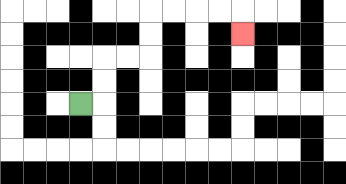{'start': '[3, 4]', 'end': '[10, 1]', 'path_directions': 'R,U,U,R,R,U,U,R,R,R,R,D', 'path_coordinates': '[[3, 4], [4, 4], [4, 3], [4, 2], [5, 2], [6, 2], [6, 1], [6, 0], [7, 0], [8, 0], [9, 0], [10, 0], [10, 1]]'}